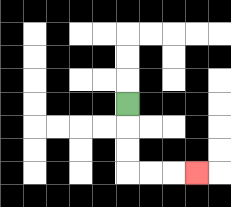{'start': '[5, 4]', 'end': '[8, 7]', 'path_directions': 'D,D,D,R,R,R', 'path_coordinates': '[[5, 4], [5, 5], [5, 6], [5, 7], [6, 7], [7, 7], [8, 7]]'}